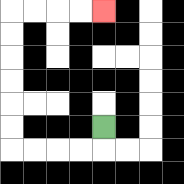{'start': '[4, 5]', 'end': '[4, 0]', 'path_directions': 'D,L,L,L,L,U,U,U,U,U,U,R,R,R,R', 'path_coordinates': '[[4, 5], [4, 6], [3, 6], [2, 6], [1, 6], [0, 6], [0, 5], [0, 4], [0, 3], [0, 2], [0, 1], [0, 0], [1, 0], [2, 0], [3, 0], [4, 0]]'}